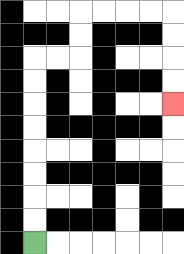{'start': '[1, 10]', 'end': '[7, 4]', 'path_directions': 'U,U,U,U,U,U,U,U,R,R,U,U,R,R,R,R,D,D,D,D', 'path_coordinates': '[[1, 10], [1, 9], [1, 8], [1, 7], [1, 6], [1, 5], [1, 4], [1, 3], [1, 2], [2, 2], [3, 2], [3, 1], [3, 0], [4, 0], [5, 0], [6, 0], [7, 0], [7, 1], [7, 2], [7, 3], [7, 4]]'}